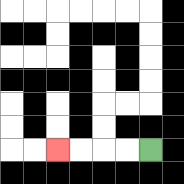{'start': '[6, 6]', 'end': '[2, 6]', 'path_directions': 'L,L,L,L', 'path_coordinates': '[[6, 6], [5, 6], [4, 6], [3, 6], [2, 6]]'}